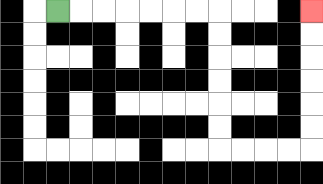{'start': '[2, 0]', 'end': '[13, 0]', 'path_directions': 'R,R,R,R,R,R,R,D,D,D,D,D,D,R,R,R,R,U,U,U,U,U,U', 'path_coordinates': '[[2, 0], [3, 0], [4, 0], [5, 0], [6, 0], [7, 0], [8, 0], [9, 0], [9, 1], [9, 2], [9, 3], [9, 4], [9, 5], [9, 6], [10, 6], [11, 6], [12, 6], [13, 6], [13, 5], [13, 4], [13, 3], [13, 2], [13, 1], [13, 0]]'}